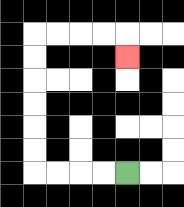{'start': '[5, 7]', 'end': '[5, 2]', 'path_directions': 'L,L,L,L,U,U,U,U,U,U,R,R,R,R,D', 'path_coordinates': '[[5, 7], [4, 7], [3, 7], [2, 7], [1, 7], [1, 6], [1, 5], [1, 4], [1, 3], [1, 2], [1, 1], [2, 1], [3, 1], [4, 1], [5, 1], [5, 2]]'}